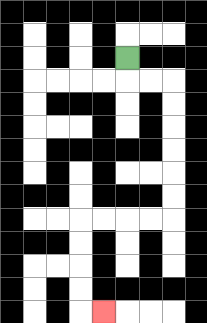{'start': '[5, 2]', 'end': '[4, 13]', 'path_directions': 'D,R,R,D,D,D,D,D,D,L,L,L,L,D,D,D,D,R', 'path_coordinates': '[[5, 2], [5, 3], [6, 3], [7, 3], [7, 4], [7, 5], [7, 6], [7, 7], [7, 8], [7, 9], [6, 9], [5, 9], [4, 9], [3, 9], [3, 10], [3, 11], [3, 12], [3, 13], [4, 13]]'}